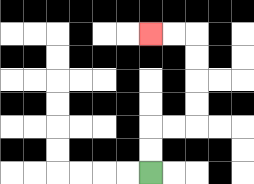{'start': '[6, 7]', 'end': '[6, 1]', 'path_directions': 'U,U,R,R,U,U,U,U,L,L', 'path_coordinates': '[[6, 7], [6, 6], [6, 5], [7, 5], [8, 5], [8, 4], [8, 3], [8, 2], [8, 1], [7, 1], [6, 1]]'}